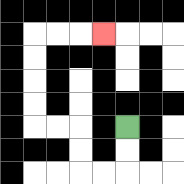{'start': '[5, 5]', 'end': '[4, 1]', 'path_directions': 'D,D,L,L,U,U,L,L,U,U,U,U,R,R,R', 'path_coordinates': '[[5, 5], [5, 6], [5, 7], [4, 7], [3, 7], [3, 6], [3, 5], [2, 5], [1, 5], [1, 4], [1, 3], [1, 2], [1, 1], [2, 1], [3, 1], [4, 1]]'}